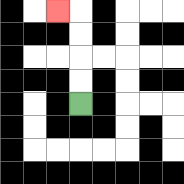{'start': '[3, 4]', 'end': '[2, 0]', 'path_directions': 'U,U,U,U,L', 'path_coordinates': '[[3, 4], [3, 3], [3, 2], [3, 1], [3, 0], [2, 0]]'}